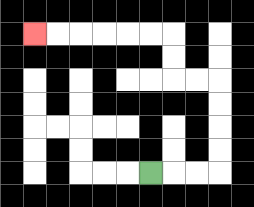{'start': '[6, 7]', 'end': '[1, 1]', 'path_directions': 'R,R,R,U,U,U,U,L,L,U,U,L,L,L,L,L,L', 'path_coordinates': '[[6, 7], [7, 7], [8, 7], [9, 7], [9, 6], [9, 5], [9, 4], [9, 3], [8, 3], [7, 3], [7, 2], [7, 1], [6, 1], [5, 1], [4, 1], [3, 1], [2, 1], [1, 1]]'}